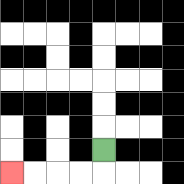{'start': '[4, 6]', 'end': '[0, 7]', 'path_directions': 'D,L,L,L,L', 'path_coordinates': '[[4, 6], [4, 7], [3, 7], [2, 7], [1, 7], [0, 7]]'}